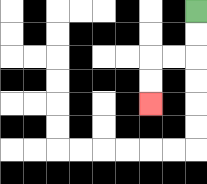{'start': '[8, 0]', 'end': '[6, 4]', 'path_directions': 'D,D,L,L,D,D', 'path_coordinates': '[[8, 0], [8, 1], [8, 2], [7, 2], [6, 2], [6, 3], [6, 4]]'}